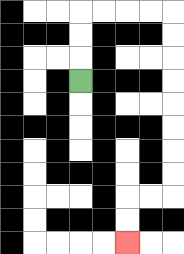{'start': '[3, 3]', 'end': '[5, 10]', 'path_directions': 'U,U,U,R,R,R,R,D,D,D,D,D,D,D,D,L,L,D,D', 'path_coordinates': '[[3, 3], [3, 2], [3, 1], [3, 0], [4, 0], [5, 0], [6, 0], [7, 0], [7, 1], [7, 2], [7, 3], [7, 4], [7, 5], [7, 6], [7, 7], [7, 8], [6, 8], [5, 8], [5, 9], [5, 10]]'}